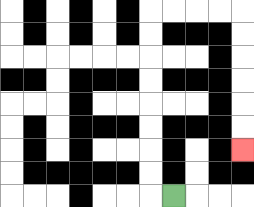{'start': '[7, 8]', 'end': '[10, 6]', 'path_directions': 'L,U,U,U,U,U,U,U,U,R,R,R,R,D,D,D,D,D,D', 'path_coordinates': '[[7, 8], [6, 8], [6, 7], [6, 6], [6, 5], [6, 4], [6, 3], [6, 2], [6, 1], [6, 0], [7, 0], [8, 0], [9, 0], [10, 0], [10, 1], [10, 2], [10, 3], [10, 4], [10, 5], [10, 6]]'}